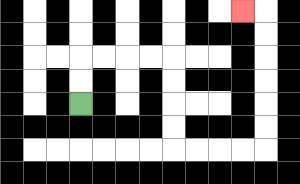{'start': '[3, 4]', 'end': '[10, 0]', 'path_directions': 'U,U,R,R,R,R,D,D,D,D,R,R,R,R,U,U,U,U,U,U,L', 'path_coordinates': '[[3, 4], [3, 3], [3, 2], [4, 2], [5, 2], [6, 2], [7, 2], [7, 3], [7, 4], [7, 5], [7, 6], [8, 6], [9, 6], [10, 6], [11, 6], [11, 5], [11, 4], [11, 3], [11, 2], [11, 1], [11, 0], [10, 0]]'}